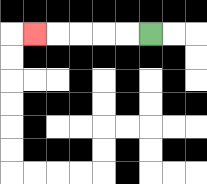{'start': '[6, 1]', 'end': '[1, 1]', 'path_directions': 'L,L,L,L,L', 'path_coordinates': '[[6, 1], [5, 1], [4, 1], [3, 1], [2, 1], [1, 1]]'}